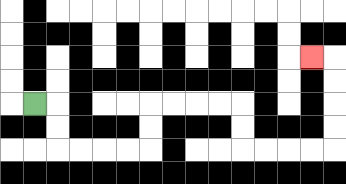{'start': '[1, 4]', 'end': '[13, 2]', 'path_directions': 'R,D,D,R,R,R,R,U,U,R,R,R,R,D,D,R,R,R,R,U,U,U,U,L', 'path_coordinates': '[[1, 4], [2, 4], [2, 5], [2, 6], [3, 6], [4, 6], [5, 6], [6, 6], [6, 5], [6, 4], [7, 4], [8, 4], [9, 4], [10, 4], [10, 5], [10, 6], [11, 6], [12, 6], [13, 6], [14, 6], [14, 5], [14, 4], [14, 3], [14, 2], [13, 2]]'}